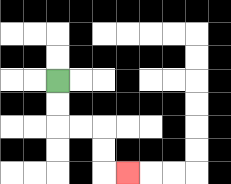{'start': '[2, 3]', 'end': '[5, 7]', 'path_directions': 'D,D,R,R,D,D,R', 'path_coordinates': '[[2, 3], [2, 4], [2, 5], [3, 5], [4, 5], [4, 6], [4, 7], [5, 7]]'}